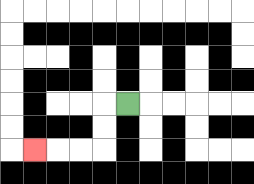{'start': '[5, 4]', 'end': '[1, 6]', 'path_directions': 'L,D,D,L,L,L', 'path_coordinates': '[[5, 4], [4, 4], [4, 5], [4, 6], [3, 6], [2, 6], [1, 6]]'}